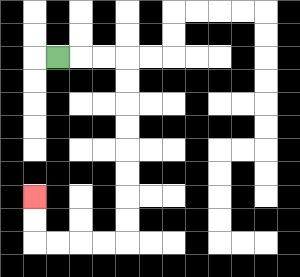{'start': '[2, 2]', 'end': '[1, 8]', 'path_directions': 'R,R,R,D,D,D,D,D,D,D,D,L,L,L,L,U,U', 'path_coordinates': '[[2, 2], [3, 2], [4, 2], [5, 2], [5, 3], [5, 4], [5, 5], [5, 6], [5, 7], [5, 8], [5, 9], [5, 10], [4, 10], [3, 10], [2, 10], [1, 10], [1, 9], [1, 8]]'}